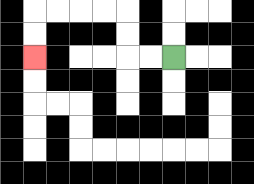{'start': '[7, 2]', 'end': '[1, 2]', 'path_directions': 'L,L,U,U,L,L,L,L,D,D', 'path_coordinates': '[[7, 2], [6, 2], [5, 2], [5, 1], [5, 0], [4, 0], [3, 0], [2, 0], [1, 0], [1, 1], [1, 2]]'}